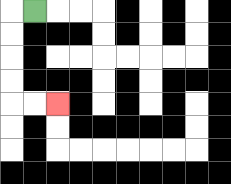{'start': '[1, 0]', 'end': '[2, 4]', 'path_directions': 'L,D,D,D,D,R,R', 'path_coordinates': '[[1, 0], [0, 0], [0, 1], [0, 2], [0, 3], [0, 4], [1, 4], [2, 4]]'}